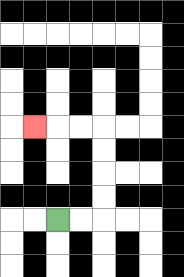{'start': '[2, 9]', 'end': '[1, 5]', 'path_directions': 'R,R,U,U,U,U,L,L,L', 'path_coordinates': '[[2, 9], [3, 9], [4, 9], [4, 8], [4, 7], [4, 6], [4, 5], [3, 5], [2, 5], [1, 5]]'}